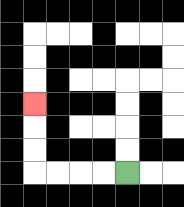{'start': '[5, 7]', 'end': '[1, 4]', 'path_directions': 'L,L,L,L,U,U,U', 'path_coordinates': '[[5, 7], [4, 7], [3, 7], [2, 7], [1, 7], [1, 6], [1, 5], [1, 4]]'}